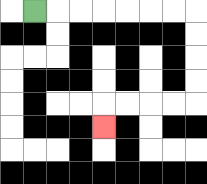{'start': '[1, 0]', 'end': '[4, 5]', 'path_directions': 'R,R,R,R,R,R,R,D,D,D,D,L,L,L,L,D', 'path_coordinates': '[[1, 0], [2, 0], [3, 0], [4, 0], [5, 0], [6, 0], [7, 0], [8, 0], [8, 1], [8, 2], [8, 3], [8, 4], [7, 4], [6, 4], [5, 4], [4, 4], [4, 5]]'}